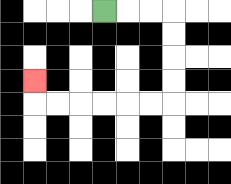{'start': '[4, 0]', 'end': '[1, 3]', 'path_directions': 'R,R,R,D,D,D,D,L,L,L,L,L,L,U', 'path_coordinates': '[[4, 0], [5, 0], [6, 0], [7, 0], [7, 1], [7, 2], [7, 3], [7, 4], [6, 4], [5, 4], [4, 4], [3, 4], [2, 4], [1, 4], [1, 3]]'}